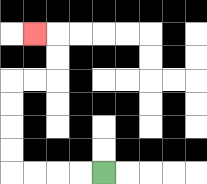{'start': '[4, 7]', 'end': '[1, 1]', 'path_directions': 'L,L,L,L,U,U,U,U,R,R,U,U,L', 'path_coordinates': '[[4, 7], [3, 7], [2, 7], [1, 7], [0, 7], [0, 6], [0, 5], [0, 4], [0, 3], [1, 3], [2, 3], [2, 2], [2, 1], [1, 1]]'}